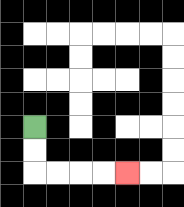{'start': '[1, 5]', 'end': '[5, 7]', 'path_directions': 'D,D,R,R,R,R', 'path_coordinates': '[[1, 5], [1, 6], [1, 7], [2, 7], [3, 7], [4, 7], [5, 7]]'}